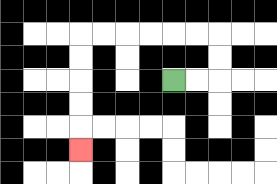{'start': '[7, 3]', 'end': '[3, 6]', 'path_directions': 'R,R,U,U,L,L,L,L,L,L,D,D,D,D,D', 'path_coordinates': '[[7, 3], [8, 3], [9, 3], [9, 2], [9, 1], [8, 1], [7, 1], [6, 1], [5, 1], [4, 1], [3, 1], [3, 2], [3, 3], [3, 4], [3, 5], [3, 6]]'}